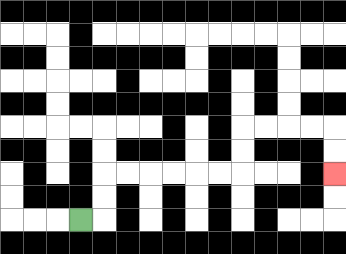{'start': '[3, 9]', 'end': '[14, 7]', 'path_directions': 'R,U,U,R,R,R,R,R,R,U,U,R,R,R,R,D,D', 'path_coordinates': '[[3, 9], [4, 9], [4, 8], [4, 7], [5, 7], [6, 7], [7, 7], [8, 7], [9, 7], [10, 7], [10, 6], [10, 5], [11, 5], [12, 5], [13, 5], [14, 5], [14, 6], [14, 7]]'}